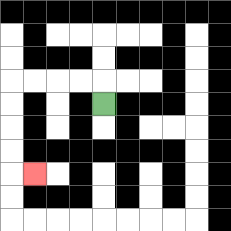{'start': '[4, 4]', 'end': '[1, 7]', 'path_directions': 'U,L,L,L,L,D,D,D,D,R', 'path_coordinates': '[[4, 4], [4, 3], [3, 3], [2, 3], [1, 3], [0, 3], [0, 4], [0, 5], [0, 6], [0, 7], [1, 7]]'}